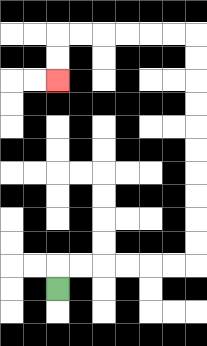{'start': '[2, 12]', 'end': '[2, 3]', 'path_directions': 'U,R,R,R,R,R,R,U,U,U,U,U,U,U,U,U,U,L,L,L,L,L,L,D,D', 'path_coordinates': '[[2, 12], [2, 11], [3, 11], [4, 11], [5, 11], [6, 11], [7, 11], [8, 11], [8, 10], [8, 9], [8, 8], [8, 7], [8, 6], [8, 5], [8, 4], [8, 3], [8, 2], [8, 1], [7, 1], [6, 1], [5, 1], [4, 1], [3, 1], [2, 1], [2, 2], [2, 3]]'}